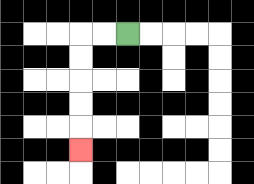{'start': '[5, 1]', 'end': '[3, 6]', 'path_directions': 'L,L,D,D,D,D,D', 'path_coordinates': '[[5, 1], [4, 1], [3, 1], [3, 2], [3, 3], [3, 4], [3, 5], [3, 6]]'}